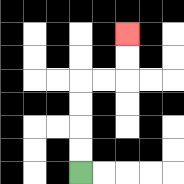{'start': '[3, 7]', 'end': '[5, 1]', 'path_directions': 'U,U,U,U,R,R,U,U', 'path_coordinates': '[[3, 7], [3, 6], [3, 5], [3, 4], [3, 3], [4, 3], [5, 3], [5, 2], [5, 1]]'}